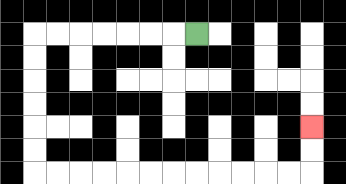{'start': '[8, 1]', 'end': '[13, 5]', 'path_directions': 'L,L,L,L,L,L,L,D,D,D,D,D,D,R,R,R,R,R,R,R,R,R,R,R,R,U,U', 'path_coordinates': '[[8, 1], [7, 1], [6, 1], [5, 1], [4, 1], [3, 1], [2, 1], [1, 1], [1, 2], [1, 3], [1, 4], [1, 5], [1, 6], [1, 7], [2, 7], [3, 7], [4, 7], [5, 7], [6, 7], [7, 7], [8, 7], [9, 7], [10, 7], [11, 7], [12, 7], [13, 7], [13, 6], [13, 5]]'}